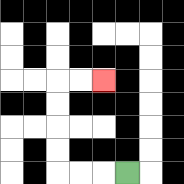{'start': '[5, 7]', 'end': '[4, 3]', 'path_directions': 'L,L,L,U,U,U,U,R,R', 'path_coordinates': '[[5, 7], [4, 7], [3, 7], [2, 7], [2, 6], [2, 5], [2, 4], [2, 3], [3, 3], [4, 3]]'}